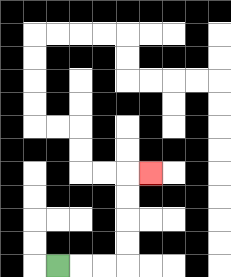{'start': '[2, 11]', 'end': '[6, 7]', 'path_directions': 'R,R,R,U,U,U,U,R', 'path_coordinates': '[[2, 11], [3, 11], [4, 11], [5, 11], [5, 10], [5, 9], [5, 8], [5, 7], [6, 7]]'}